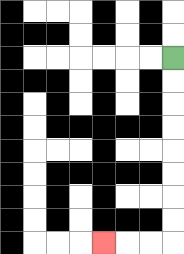{'start': '[7, 2]', 'end': '[4, 10]', 'path_directions': 'D,D,D,D,D,D,D,D,L,L,L', 'path_coordinates': '[[7, 2], [7, 3], [7, 4], [7, 5], [7, 6], [7, 7], [7, 8], [7, 9], [7, 10], [6, 10], [5, 10], [4, 10]]'}